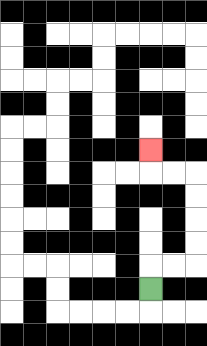{'start': '[6, 12]', 'end': '[6, 6]', 'path_directions': 'U,R,R,U,U,U,U,L,L,U', 'path_coordinates': '[[6, 12], [6, 11], [7, 11], [8, 11], [8, 10], [8, 9], [8, 8], [8, 7], [7, 7], [6, 7], [6, 6]]'}